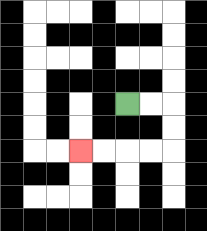{'start': '[5, 4]', 'end': '[3, 6]', 'path_directions': 'R,R,D,D,L,L,L,L', 'path_coordinates': '[[5, 4], [6, 4], [7, 4], [7, 5], [7, 6], [6, 6], [5, 6], [4, 6], [3, 6]]'}